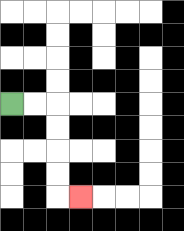{'start': '[0, 4]', 'end': '[3, 8]', 'path_directions': 'R,R,D,D,D,D,R', 'path_coordinates': '[[0, 4], [1, 4], [2, 4], [2, 5], [2, 6], [2, 7], [2, 8], [3, 8]]'}